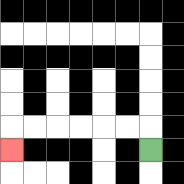{'start': '[6, 6]', 'end': '[0, 6]', 'path_directions': 'U,L,L,L,L,L,L,D', 'path_coordinates': '[[6, 6], [6, 5], [5, 5], [4, 5], [3, 5], [2, 5], [1, 5], [0, 5], [0, 6]]'}